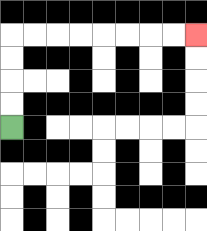{'start': '[0, 5]', 'end': '[8, 1]', 'path_directions': 'U,U,U,U,R,R,R,R,R,R,R,R', 'path_coordinates': '[[0, 5], [0, 4], [0, 3], [0, 2], [0, 1], [1, 1], [2, 1], [3, 1], [4, 1], [5, 1], [6, 1], [7, 1], [8, 1]]'}